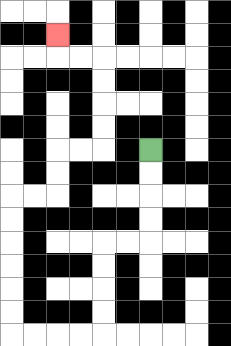{'start': '[6, 6]', 'end': '[2, 1]', 'path_directions': 'D,D,D,D,L,L,D,D,D,D,L,L,L,L,U,U,U,U,U,U,R,R,U,U,R,R,U,U,U,U,L,L,U', 'path_coordinates': '[[6, 6], [6, 7], [6, 8], [6, 9], [6, 10], [5, 10], [4, 10], [4, 11], [4, 12], [4, 13], [4, 14], [3, 14], [2, 14], [1, 14], [0, 14], [0, 13], [0, 12], [0, 11], [0, 10], [0, 9], [0, 8], [1, 8], [2, 8], [2, 7], [2, 6], [3, 6], [4, 6], [4, 5], [4, 4], [4, 3], [4, 2], [3, 2], [2, 2], [2, 1]]'}